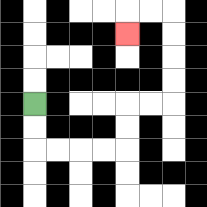{'start': '[1, 4]', 'end': '[5, 1]', 'path_directions': 'D,D,R,R,R,R,U,U,R,R,U,U,U,U,L,L,D', 'path_coordinates': '[[1, 4], [1, 5], [1, 6], [2, 6], [3, 6], [4, 6], [5, 6], [5, 5], [5, 4], [6, 4], [7, 4], [7, 3], [7, 2], [7, 1], [7, 0], [6, 0], [5, 0], [5, 1]]'}